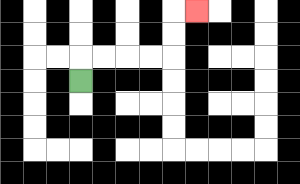{'start': '[3, 3]', 'end': '[8, 0]', 'path_directions': 'U,R,R,R,R,U,U,R', 'path_coordinates': '[[3, 3], [3, 2], [4, 2], [5, 2], [6, 2], [7, 2], [7, 1], [7, 0], [8, 0]]'}